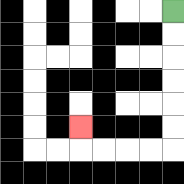{'start': '[7, 0]', 'end': '[3, 5]', 'path_directions': 'D,D,D,D,D,D,L,L,L,L,U', 'path_coordinates': '[[7, 0], [7, 1], [7, 2], [7, 3], [7, 4], [7, 5], [7, 6], [6, 6], [5, 6], [4, 6], [3, 6], [3, 5]]'}